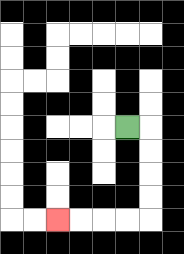{'start': '[5, 5]', 'end': '[2, 9]', 'path_directions': 'R,D,D,D,D,L,L,L,L', 'path_coordinates': '[[5, 5], [6, 5], [6, 6], [6, 7], [6, 8], [6, 9], [5, 9], [4, 9], [3, 9], [2, 9]]'}